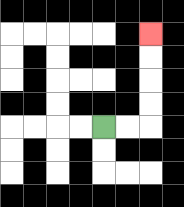{'start': '[4, 5]', 'end': '[6, 1]', 'path_directions': 'R,R,U,U,U,U', 'path_coordinates': '[[4, 5], [5, 5], [6, 5], [6, 4], [6, 3], [6, 2], [6, 1]]'}